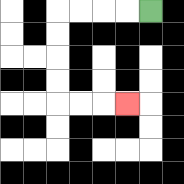{'start': '[6, 0]', 'end': '[5, 4]', 'path_directions': 'L,L,L,L,D,D,D,D,R,R,R', 'path_coordinates': '[[6, 0], [5, 0], [4, 0], [3, 0], [2, 0], [2, 1], [2, 2], [2, 3], [2, 4], [3, 4], [4, 4], [5, 4]]'}